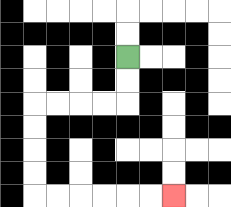{'start': '[5, 2]', 'end': '[7, 8]', 'path_directions': 'D,D,L,L,L,L,D,D,D,D,R,R,R,R,R,R', 'path_coordinates': '[[5, 2], [5, 3], [5, 4], [4, 4], [3, 4], [2, 4], [1, 4], [1, 5], [1, 6], [1, 7], [1, 8], [2, 8], [3, 8], [4, 8], [5, 8], [6, 8], [7, 8]]'}